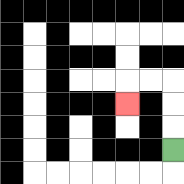{'start': '[7, 6]', 'end': '[5, 4]', 'path_directions': 'U,U,U,L,L,D', 'path_coordinates': '[[7, 6], [7, 5], [7, 4], [7, 3], [6, 3], [5, 3], [5, 4]]'}